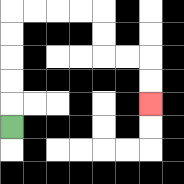{'start': '[0, 5]', 'end': '[6, 4]', 'path_directions': 'U,U,U,U,U,R,R,R,R,D,D,R,R,D,D', 'path_coordinates': '[[0, 5], [0, 4], [0, 3], [0, 2], [0, 1], [0, 0], [1, 0], [2, 0], [3, 0], [4, 0], [4, 1], [4, 2], [5, 2], [6, 2], [6, 3], [6, 4]]'}